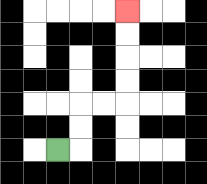{'start': '[2, 6]', 'end': '[5, 0]', 'path_directions': 'R,U,U,R,R,U,U,U,U', 'path_coordinates': '[[2, 6], [3, 6], [3, 5], [3, 4], [4, 4], [5, 4], [5, 3], [5, 2], [5, 1], [5, 0]]'}